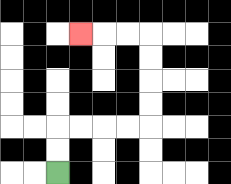{'start': '[2, 7]', 'end': '[3, 1]', 'path_directions': 'U,U,R,R,R,R,U,U,U,U,L,L,L', 'path_coordinates': '[[2, 7], [2, 6], [2, 5], [3, 5], [4, 5], [5, 5], [6, 5], [6, 4], [6, 3], [6, 2], [6, 1], [5, 1], [4, 1], [3, 1]]'}